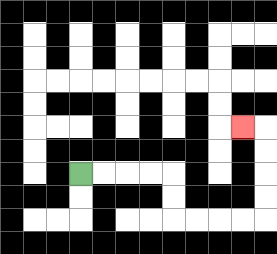{'start': '[3, 7]', 'end': '[10, 5]', 'path_directions': 'R,R,R,R,D,D,R,R,R,R,U,U,U,U,L', 'path_coordinates': '[[3, 7], [4, 7], [5, 7], [6, 7], [7, 7], [7, 8], [7, 9], [8, 9], [9, 9], [10, 9], [11, 9], [11, 8], [11, 7], [11, 6], [11, 5], [10, 5]]'}